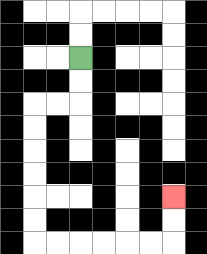{'start': '[3, 2]', 'end': '[7, 8]', 'path_directions': 'D,D,L,L,D,D,D,D,D,D,R,R,R,R,R,R,U,U', 'path_coordinates': '[[3, 2], [3, 3], [3, 4], [2, 4], [1, 4], [1, 5], [1, 6], [1, 7], [1, 8], [1, 9], [1, 10], [2, 10], [3, 10], [4, 10], [5, 10], [6, 10], [7, 10], [7, 9], [7, 8]]'}